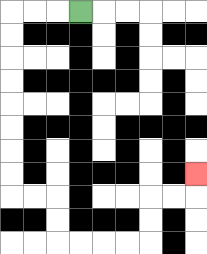{'start': '[3, 0]', 'end': '[8, 7]', 'path_directions': 'L,L,L,D,D,D,D,D,D,D,D,R,R,D,D,R,R,R,R,U,U,R,R,U', 'path_coordinates': '[[3, 0], [2, 0], [1, 0], [0, 0], [0, 1], [0, 2], [0, 3], [0, 4], [0, 5], [0, 6], [0, 7], [0, 8], [1, 8], [2, 8], [2, 9], [2, 10], [3, 10], [4, 10], [5, 10], [6, 10], [6, 9], [6, 8], [7, 8], [8, 8], [8, 7]]'}